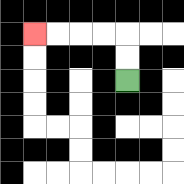{'start': '[5, 3]', 'end': '[1, 1]', 'path_directions': 'U,U,L,L,L,L', 'path_coordinates': '[[5, 3], [5, 2], [5, 1], [4, 1], [3, 1], [2, 1], [1, 1]]'}